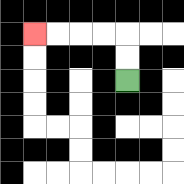{'start': '[5, 3]', 'end': '[1, 1]', 'path_directions': 'U,U,L,L,L,L', 'path_coordinates': '[[5, 3], [5, 2], [5, 1], [4, 1], [3, 1], [2, 1], [1, 1]]'}